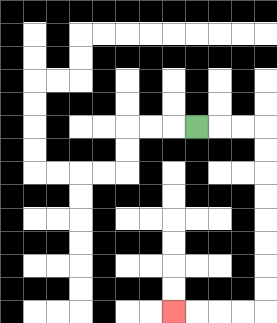{'start': '[8, 5]', 'end': '[7, 13]', 'path_directions': 'R,R,R,D,D,D,D,D,D,D,D,L,L,L,L', 'path_coordinates': '[[8, 5], [9, 5], [10, 5], [11, 5], [11, 6], [11, 7], [11, 8], [11, 9], [11, 10], [11, 11], [11, 12], [11, 13], [10, 13], [9, 13], [8, 13], [7, 13]]'}